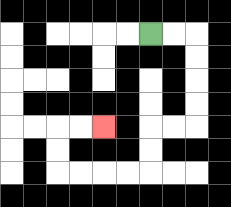{'start': '[6, 1]', 'end': '[4, 5]', 'path_directions': 'R,R,D,D,D,D,L,L,D,D,L,L,L,L,U,U,R,R', 'path_coordinates': '[[6, 1], [7, 1], [8, 1], [8, 2], [8, 3], [8, 4], [8, 5], [7, 5], [6, 5], [6, 6], [6, 7], [5, 7], [4, 7], [3, 7], [2, 7], [2, 6], [2, 5], [3, 5], [4, 5]]'}